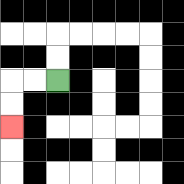{'start': '[2, 3]', 'end': '[0, 5]', 'path_directions': 'L,L,D,D', 'path_coordinates': '[[2, 3], [1, 3], [0, 3], [0, 4], [0, 5]]'}